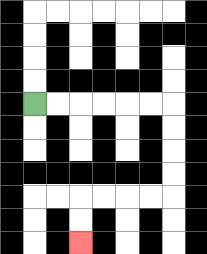{'start': '[1, 4]', 'end': '[3, 10]', 'path_directions': 'R,R,R,R,R,R,D,D,D,D,L,L,L,L,D,D', 'path_coordinates': '[[1, 4], [2, 4], [3, 4], [4, 4], [5, 4], [6, 4], [7, 4], [7, 5], [7, 6], [7, 7], [7, 8], [6, 8], [5, 8], [4, 8], [3, 8], [3, 9], [3, 10]]'}